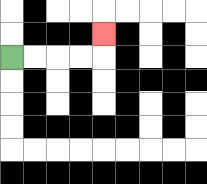{'start': '[0, 2]', 'end': '[4, 1]', 'path_directions': 'R,R,R,R,U', 'path_coordinates': '[[0, 2], [1, 2], [2, 2], [3, 2], [4, 2], [4, 1]]'}